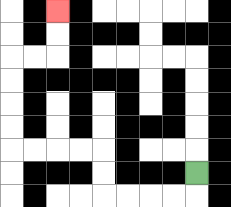{'start': '[8, 7]', 'end': '[2, 0]', 'path_directions': 'D,L,L,L,L,U,U,L,L,L,L,U,U,U,U,R,R,U,U', 'path_coordinates': '[[8, 7], [8, 8], [7, 8], [6, 8], [5, 8], [4, 8], [4, 7], [4, 6], [3, 6], [2, 6], [1, 6], [0, 6], [0, 5], [0, 4], [0, 3], [0, 2], [1, 2], [2, 2], [2, 1], [2, 0]]'}